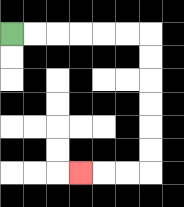{'start': '[0, 1]', 'end': '[3, 7]', 'path_directions': 'R,R,R,R,R,R,D,D,D,D,D,D,L,L,L', 'path_coordinates': '[[0, 1], [1, 1], [2, 1], [3, 1], [4, 1], [5, 1], [6, 1], [6, 2], [6, 3], [6, 4], [6, 5], [6, 6], [6, 7], [5, 7], [4, 7], [3, 7]]'}